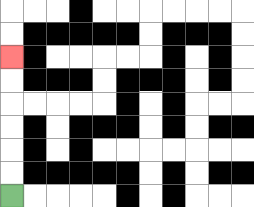{'start': '[0, 8]', 'end': '[0, 2]', 'path_directions': 'U,U,U,U,U,U', 'path_coordinates': '[[0, 8], [0, 7], [0, 6], [0, 5], [0, 4], [0, 3], [0, 2]]'}